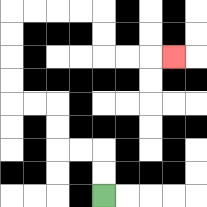{'start': '[4, 8]', 'end': '[7, 2]', 'path_directions': 'U,U,L,L,U,U,L,L,U,U,U,U,R,R,R,R,D,D,R,R,R', 'path_coordinates': '[[4, 8], [4, 7], [4, 6], [3, 6], [2, 6], [2, 5], [2, 4], [1, 4], [0, 4], [0, 3], [0, 2], [0, 1], [0, 0], [1, 0], [2, 0], [3, 0], [4, 0], [4, 1], [4, 2], [5, 2], [6, 2], [7, 2]]'}